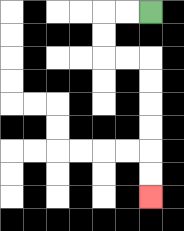{'start': '[6, 0]', 'end': '[6, 8]', 'path_directions': 'L,L,D,D,R,R,D,D,D,D,D,D', 'path_coordinates': '[[6, 0], [5, 0], [4, 0], [4, 1], [4, 2], [5, 2], [6, 2], [6, 3], [6, 4], [6, 5], [6, 6], [6, 7], [6, 8]]'}